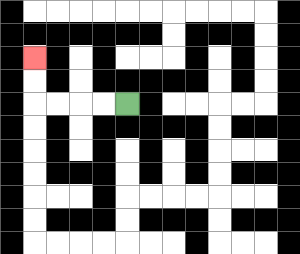{'start': '[5, 4]', 'end': '[1, 2]', 'path_directions': 'L,L,L,L,U,U', 'path_coordinates': '[[5, 4], [4, 4], [3, 4], [2, 4], [1, 4], [1, 3], [1, 2]]'}